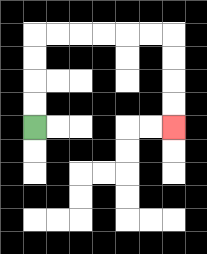{'start': '[1, 5]', 'end': '[7, 5]', 'path_directions': 'U,U,U,U,R,R,R,R,R,R,D,D,D,D', 'path_coordinates': '[[1, 5], [1, 4], [1, 3], [1, 2], [1, 1], [2, 1], [3, 1], [4, 1], [5, 1], [6, 1], [7, 1], [7, 2], [7, 3], [7, 4], [7, 5]]'}